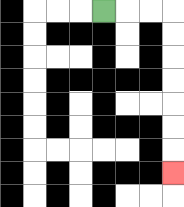{'start': '[4, 0]', 'end': '[7, 7]', 'path_directions': 'R,R,R,D,D,D,D,D,D,D', 'path_coordinates': '[[4, 0], [5, 0], [6, 0], [7, 0], [7, 1], [7, 2], [7, 3], [7, 4], [7, 5], [7, 6], [7, 7]]'}